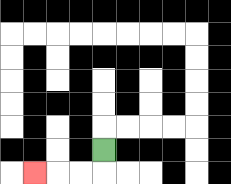{'start': '[4, 6]', 'end': '[1, 7]', 'path_directions': 'D,L,L,L', 'path_coordinates': '[[4, 6], [4, 7], [3, 7], [2, 7], [1, 7]]'}